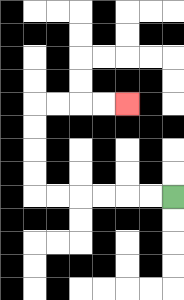{'start': '[7, 8]', 'end': '[5, 4]', 'path_directions': 'L,L,L,L,L,L,U,U,U,U,R,R,R,R', 'path_coordinates': '[[7, 8], [6, 8], [5, 8], [4, 8], [3, 8], [2, 8], [1, 8], [1, 7], [1, 6], [1, 5], [1, 4], [2, 4], [3, 4], [4, 4], [5, 4]]'}